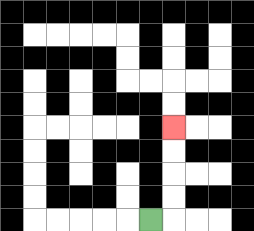{'start': '[6, 9]', 'end': '[7, 5]', 'path_directions': 'R,U,U,U,U', 'path_coordinates': '[[6, 9], [7, 9], [7, 8], [7, 7], [7, 6], [7, 5]]'}